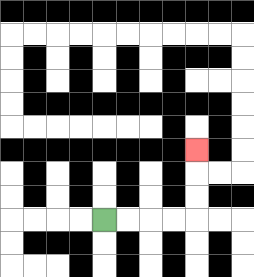{'start': '[4, 9]', 'end': '[8, 6]', 'path_directions': 'R,R,R,R,U,U,U', 'path_coordinates': '[[4, 9], [5, 9], [6, 9], [7, 9], [8, 9], [8, 8], [8, 7], [8, 6]]'}